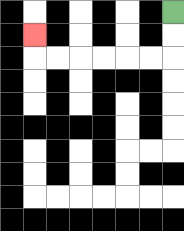{'start': '[7, 0]', 'end': '[1, 1]', 'path_directions': 'D,D,L,L,L,L,L,L,U', 'path_coordinates': '[[7, 0], [7, 1], [7, 2], [6, 2], [5, 2], [4, 2], [3, 2], [2, 2], [1, 2], [1, 1]]'}